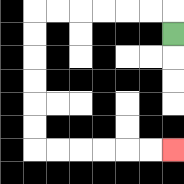{'start': '[7, 1]', 'end': '[7, 6]', 'path_directions': 'U,L,L,L,L,L,L,D,D,D,D,D,D,R,R,R,R,R,R', 'path_coordinates': '[[7, 1], [7, 0], [6, 0], [5, 0], [4, 0], [3, 0], [2, 0], [1, 0], [1, 1], [1, 2], [1, 3], [1, 4], [1, 5], [1, 6], [2, 6], [3, 6], [4, 6], [5, 6], [6, 6], [7, 6]]'}